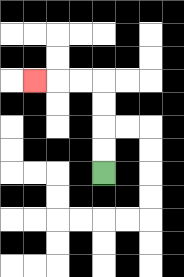{'start': '[4, 7]', 'end': '[1, 3]', 'path_directions': 'U,U,U,U,L,L,L', 'path_coordinates': '[[4, 7], [4, 6], [4, 5], [4, 4], [4, 3], [3, 3], [2, 3], [1, 3]]'}